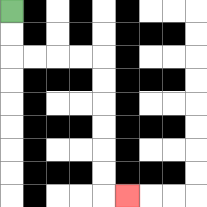{'start': '[0, 0]', 'end': '[5, 8]', 'path_directions': 'D,D,R,R,R,R,D,D,D,D,D,D,R', 'path_coordinates': '[[0, 0], [0, 1], [0, 2], [1, 2], [2, 2], [3, 2], [4, 2], [4, 3], [4, 4], [4, 5], [4, 6], [4, 7], [4, 8], [5, 8]]'}